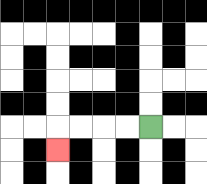{'start': '[6, 5]', 'end': '[2, 6]', 'path_directions': 'L,L,L,L,D', 'path_coordinates': '[[6, 5], [5, 5], [4, 5], [3, 5], [2, 5], [2, 6]]'}